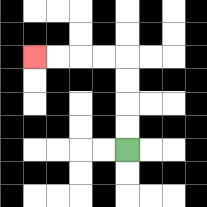{'start': '[5, 6]', 'end': '[1, 2]', 'path_directions': 'U,U,U,U,L,L,L,L', 'path_coordinates': '[[5, 6], [5, 5], [5, 4], [5, 3], [5, 2], [4, 2], [3, 2], [2, 2], [1, 2]]'}